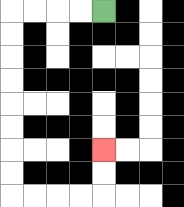{'start': '[4, 0]', 'end': '[4, 6]', 'path_directions': 'L,L,L,L,D,D,D,D,D,D,D,D,R,R,R,R,U,U', 'path_coordinates': '[[4, 0], [3, 0], [2, 0], [1, 0], [0, 0], [0, 1], [0, 2], [0, 3], [0, 4], [0, 5], [0, 6], [0, 7], [0, 8], [1, 8], [2, 8], [3, 8], [4, 8], [4, 7], [4, 6]]'}